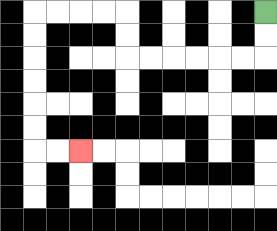{'start': '[11, 0]', 'end': '[3, 6]', 'path_directions': 'D,D,L,L,L,L,L,L,U,U,L,L,L,L,D,D,D,D,D,D,R,R', 'path_coordinates': '[[11, 0], [11, 1], [11, 2], [10, 2], [9, 2], [8, 2], [7, 2], [6, 2], [5, 2], [5, 1], [5, 0], [4, 0], [3, 0], [2, 0], [1, 0], [1, 1], [1, 2], [1, 3], [1, 4], [1, 5], [1, 6], [2, 6], [3, 6]]'}